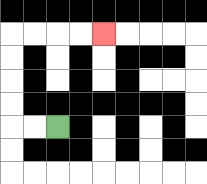{'start': '[2, 5]', 'end': '[4, 1]', 'path_directions': 'L,L,U,U,U,U,R,R,R,R', 'path_coordinates': '[[2, 5], [1, 5], [0, 5], [0, 4], [0, 3], [0, 2], [0, 1], [1, 1], [2, 1], [3, 1], [4, 1]]'}